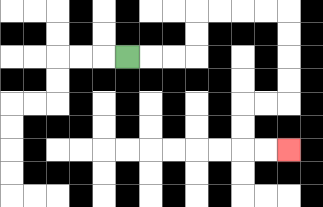{'start': '[5, 2]', 'end': '[12, 6]', 'path_directions': 'R,R,R,U,U,R,R,R,R,D,D,D,D,L,L,D,D,R,R', 'path_coordinates': '[[5, 2], [6, 2], [7, 2], [8, 2], [8, 1], [8, 0], [9, 0], [10, 0], [11, 0], [12, 0], [12, 1], [12, 2], [12, 3], [12, 4], [11, 4], [10, 4], [10, 5], [10, 6], [11, 6], [12, 6]]'}